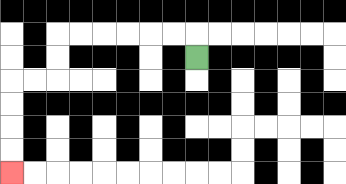{'start': '[8, 2]', 'end': '[0, 7]', 'path_directions': 'U,L,L,L,L,L,L,D,D,L,L,D,D,D,D', 'path_coordinates': '[[8, 2], [8, 1], [7, 1], [6, 1], [5, 1], [4, 1], [3, 1], [2, 1], [2, 2], [2, 3], [1, 3], [0, 3], [0, 4], [0, 5], [0, 6], [0, 7]]'}